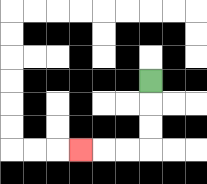{'start': '[6, 3]', 'end': '[3, 6]', 'path_directions': 'D,D,D,L,L,L', 'path_coordinates': '[[6, 3], [6, 4], [6, 5], [6, 6], [5, 6], [4, 6], [3, 6]]'}